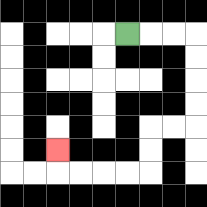{'start': '[5, 1]', 'end': '[2, 6]', 'path_directions': 'R,R,R,D,D,D,D,L,L,D,D,L,L,L,L,U', 'path_coordinates': '[[5, 1], [6, 1], [7, 1], [8, 1], [8, 2], [8, 3], [8, 4], [8, 5], [7, 5], [6, 5], [6, 6], [6, 7], [5, 7], [4, 7], [3, 7], [2, 7], [2, 6]]'}